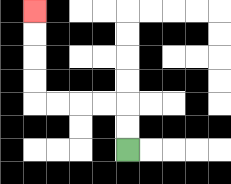{'start': '[5, 6]', 'end': '[1, 0]', 'path_directions': 'U,U,L,L,L,L,U,U,U,U', 'path_coordinates': '[[5, 6], [5, 5], [5, 4], [4, 4], [3, 4], [2, 4], [1, 4], [1, 3], [1, 2], [1, 1], [1, 0]]'}